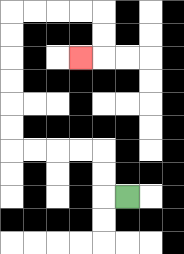{'start': '[5, 8]', 'end': '[3, 2]', 'path_directions': 'L,U,U,L,L,L,L,U,U,U,U,U,U,R,R,R,R,D,D,L', 'path_coordinates': '[[5, 8], [4, 8], [4, 7], [4, 6], [3, 6], [2, 6], [1, 6], [0, 6], [0, 5], [0, 4], [0, 3], [0, 2], [0, 1], [0, 0], [1, 0], [2, 0], [3, 0], [4, 0], [4, 1], [4, 2], [3, 2]]'}